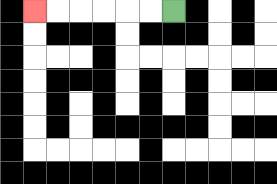{'start': '[7, 0]', 'end': '[1, 0]', 'path_directions': 'L,L,L,L,L,L', 'path_coordinates': '[[7, 0], [6, 0], [5, 0], [4, 0], [3, 0], [2, 0], [1, 0]]'}